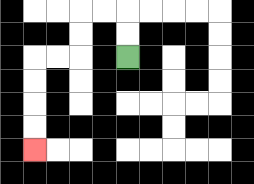{'start': '[5, 2]', 'end': '[1, 6]', 'path_directions': 'U,U,L,L,D,D,L,L,D,D,D,D', 'path_coordinates': '[[5, 2], [5, 1], [5, 0], [4, 0], [3, 0], [3, 1], [3, 2], [2, 2], [1, 2], [1, 3], [1, 4], [1, 5], [1, 6]]'}